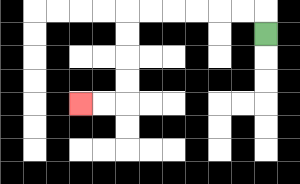{'start': '[11, 1]', 'end': '[3, 4]', 'path_directions': 'U,L,L,L,L,L,L,D,D,D,D,L,L', 'path_coordinates': '[[11, 1], [11, 0], [10, 0], [9, 0], [8, 0], [7, 0], [6, 0], [5, 0], [5, 1], [5, 2], [5, 3], [5, 4], [4, 4], [3, 4]]'}